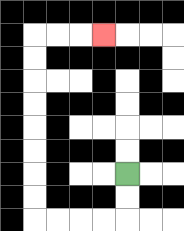{'start': '[5, 7]', 'end': '[4, 1]', 'path_directions': 'D,D,L,L,L,L,U,U,U,U,U,U,U,U,R,R,R', 'path_coordinates': '[[5, 7], [5, 8], [5, 9], [4, 9], [3, 9], [2, 9], [1, 9], [1, 8], [1, 7], [1, 6], [1, 5], [1, 4], [1, 3], [1, 2], [1, 1], [2, 1], [3, 1], [4, 1]]'}